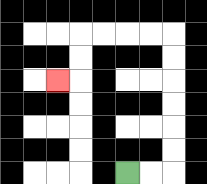{'start': '[5, 7]', 'end': '[2, 3]', 'path_directions': 'R,R,U,U,U,U,U,U,L,L,L,L,D,D,L', 'path_coordinates': '[[5, 7], [6, 7], [7, 7], [7, 6], [7, 5], [7, 4], [7, 3], [7, 2], [7, 1], [6, 1], [5, 1], [4, 1], [3, 1], [3, 2], [3, 3], [2, 3]]'}